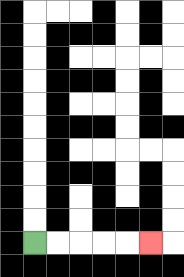{'start': '[1, 10]', 'end': '[6, 10]', 'path_directions': 'R,R,R,R,R', 'path_coordinates': '[[1, 10], [2, 10], [3, 10], [4, 10], [5, 10], [6, 10]]'}